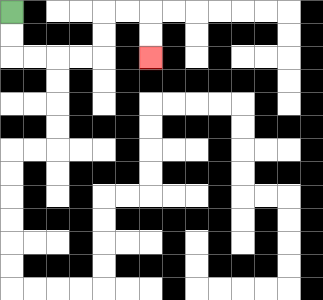{'start': '[0, 0]', 'end': '[6, 2]', 'path_directions': 'D,D,R,R,R,R,U,U,R,R,D,D', 'path_coordinates': '[[0, 0], [0, 1], [0, 2], [1, 2], [2, 2], [3, 2], [4, 2], [4, 1], [4, 0], [5, 0], [6, 0], [6, 1], [6, 2]]'}